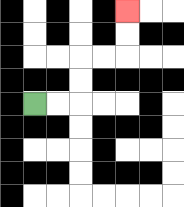{'start': '[1, 4]', 'end': '[5, 0]', 'path_directions': 'R,R,U,U,R,R,U,U', 'path_coordinates': '[[1, 4], [2, 4], [3, 4], [3, 3], [3, 2], [4, 2], [5, 2], [5, 1], [5, 0]]'}